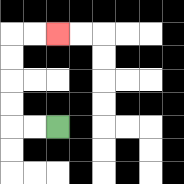{'start': '[2, 5]', 'end': '[2, 1]', 'path_directions': 'L,L,U,U,U,U,R,R', 'path_coordinates': '[[2, 5], [1, 5], [0, 5], [0, 4], [0, 3], [0, 2], [0, 1], [1, 1], [2, 1]]'}